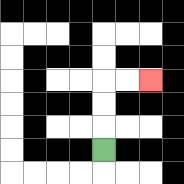{'start': '[4, 6]', 'end': '[6, 3]', 'path_directions': 'U,U,U,R,R', 'path_coordinates': '[[4, 6], [4, 5], [4, 4], [4, 3], [5, 3], [6, 3]]'}